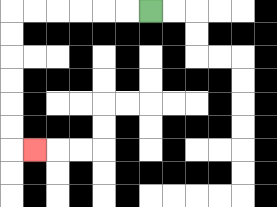{'start': '[6, 0]', 'end': '[1, 6]', 'path_directions': 'L,L,L,L,L,L,D,D,D,D,D,D,R', 'path_coordinates': '[[6, 0], [5, 0], [4, 0], [3, 0], [2, 0], [1, 0], [0, 0], [0, 1], [0, 2], [0, 3], [0, 4], [0, 5], [0, 6], [1, 6]]'}